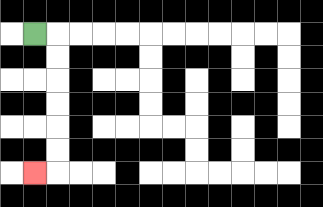{'start': '[1, 1]', 'end': '[1, 7]', 'path_directions': 'R,D,D,D,D,D,D,L', 'path_coordinates': '[[1, 1], [2, 1], [2, 2], [2, 3], [2, 4], [2, 5], [2, 6], [2, 7], [1, 7]]'}